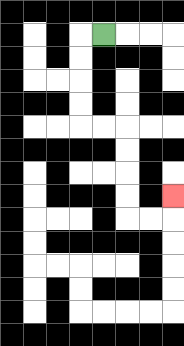{'start': '[4, 1]', 'end': '[7, 8]', 'path_directions': 'L,D,D,D,D,R,R,D,D,D,D,R,R,U', 'path_coordinates': '[[4, 1], [3, 1], [3, 2], [3, 3], [3, 4], [3, 5], [4, 5], [5, 5], [5, 6], [5, 7], [5, 8], [5, 9], [6, 9], [7, 9], [7, 8]]'}